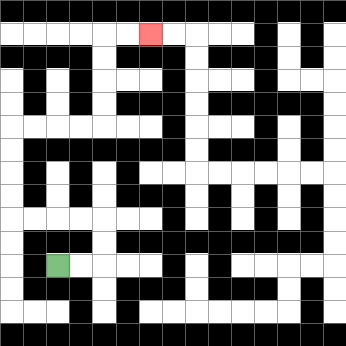{'start': '[2, 11]', 'end': '[6, 1]', 'path_directions': 'R,R,U,U,L,L,L,L,U,U,U,U,R,R,R,R,U,U,U,U,R,R', 'path_coordinates': '[[2, 11], [3, 11], [4, 11], [4, 10], [4, 9], [3, 9], [2, 9], [1, 9], [0, 9], [0, 8], [0, 7], [0, 6], [0, 5], [1, 5], [2, 5], [3, 5], [4, 5], [4, 4], [4, 3], [4, 2], [4, 1], [5, 1], [6, 1]]'}